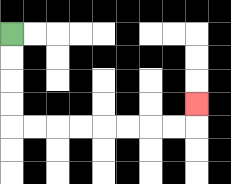{'start': '[0, 1]', 'end': '[8, 4]', 'path_directions': 'D,D,D,D,R,R,R,R,R,R,R,R,U', 'path_coordinates': '[[0, 1], [0, 2], [0, 3], [0, 4], [0, 5], [1, 5], [2, 5], [3, 5], [4, 5], [5, 5], [6, 5], [7, 5], [8, 5], [8, 4]]'}